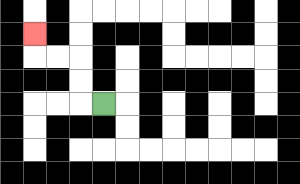{'start': '[4, 4]', 'end': '[1, 1]', 'path_directions': 'L,U,U,L,L,U', 'path_coordinates': '[[4, 4], [3, 4], [3, 3], [3, 2], [2, 2], [1, 2], [1, 1]]'}